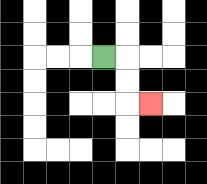{'start': '[4, 2]', 'end': '[6, 4]', 'path_directions': 'R,D,D,R', 'path_coordinates': '[[4, 2], [5, 2], [5, 3], [5, 4], [6, 4]]'}